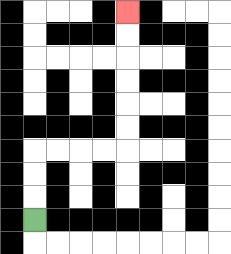{'start': '[1, 9]', 'end': '[5, 0]', 'path_directions': 'U,U,U,R,R,R,R,U,U,U,U,U,U', 'path_coordinates': '[[1, 9], [1, 8], [1, 7], [1, 6], [2, 6], [3, 6], [4, 6], [5, 6], [5, 5], [5, 4], [5, 3], [5, 2], [5, 1], [5, 0]]'}